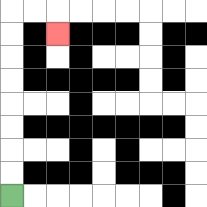{'start': '[0, 8]', 'end': '[2, 1]', 'path_directions': 'U,U,U,U,U,U,U,U,R,R,D', 'path_coordinates': '[[0, 8], [0, 7], [0, 6], [0, 5], [0, 4], [0, 3], [0, 2], [0, 1], [0, 0], [1, 0], [2, 0], [2, 1]]'}